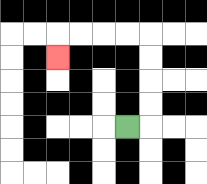{'start': '[5, 5]', 'end': '[2, 2]', 'path_directions': 'R,U,U,U,U,L,L,L,L,D', 'path_coordinates': '[[5, 5], [6, 5], [6, 4], [6, 3], [6, 2], [6, 1], [5, 1], [4, 1], [3, 1], [2, 1], [2, 2]]'}